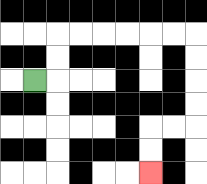{'start': '[1, 3]', 'end': '[6, 7]', 'path_directions': 'R,U,U,R,R,R,R,R,R,D,D,D,D,L,L,D,D', 'path_coordinates': '[[1, 3], [2, 3], [2, 2], [2, 1], [3, 1], [4, 1], [5, 1], [6, 1], [7, 1], [8, 1], [8, 2], [8, 3], [8, 4], [8, 5], [7, 5], [6, 5], [6, 6], [6, 7]]'}